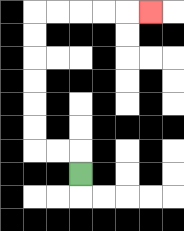{'start': '[3, 7]', 'end': '[6, 0]', 'path_directions': 'U,L,L,U,U,U,U,U,U,R,R,R,R,R', 'path_coordinates': '[[3, 7], [3, 6], [2, 6], [1, 6], [1, 5], [1, 4], [1, 3], [1, 2], [1, 1], [1, 0], [2, 0], [3, 0], [4, 0], [5, 0], [6, 0]]'}